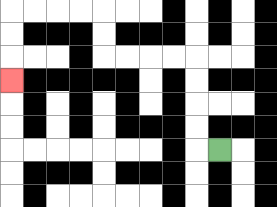{'start': '[9, 6]', 'end': '[0, 3]', 'path_directions': 'L,U,U,U,U,L,L,L,L,U,U,L,L,L,L,D,D,D', 'path_coordinates': '[[9, 6], [8, 6], [8, 5], [8, 4], [8, 3], [8, 2], [7, 2], [6, 2], [5, 2], [4, 2], [4, 1], [4, 0], [3, 0], [2, 0], [1, 0], [0, 0], [0, 1], [0, 2], [0, 3]]'}